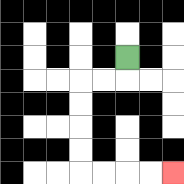{'start': '[5, 2]', 'end': '[7, 7]', 'path_directions': 'D,L,L,D,D,D,D,R,R,R,R', 'path_coordinates': '[[5, 2], [5, 3], [4, 3], [3, 3], [3, 4], [3, 5], [3, 6], [3, 7], [4, 7], [5, 7], [6, 7], [7, 7]]'}